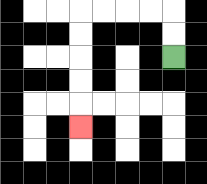{'start': '[7, 2]', 'end': '[3, 5]', 'path_directions': 'U,U,L,L,L,L,D,D,D,D,D', 'path_coordinates': '[[7, 2], [7, 1], [7, 0], [6, 0], [5, 0], [4, 0], [3, 0], [3, 1], [3, 2], [3, 3], [3, 4], [3, 5]]'}